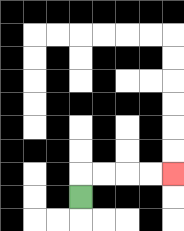{'start': '[3, 8]', 'end': '[7, 7]', 'path_directions': 'U,R,R,R,R', 'path_coordinates': '[[3, 8], [3, 7], [4, 7], [5, 7], [6, 7], [7, 7]]'}